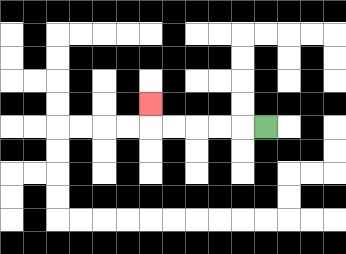{'start': '[11, 5]', 'end': '[6, 4]', 'path_directions': 'L,L,L,L,L,U', 'path_coordinates': '[[11, 5], [10, 5], [9, 5], [8, 5], [7, 5], [6, 5], [6, 4]]'}